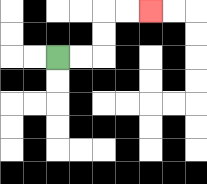{'start': '[2, 2]', 'end': '[6, 0]', 'path_directions': 'R,R,U,U,R,R', 'path_coordinates': '[[2, 2], [3, 2], [4, 2], [4, 1], [4, 0], [5, 0], [6, 0]]'}